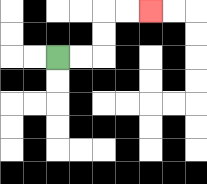{'start': '[2, 2]', 'end': '[6, 0]', 'path_directions': 'R,R,U,U,R,R', 'path_coordinates': '[[2, 2], [3, 2], [4, 2], [4, 1], [4, 0], [5, 0], [6, 0]]'}